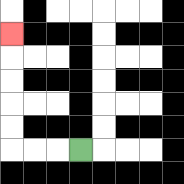{'start': '[3, 6]', 'end': '[0, 1]', 'path_directions': 'L,L,L,U,U,U,U,U', 'path_coordinates': '[[3, 6], [2, 6], [1, 6], [0, 6], [0, 5], [0, 4], [0, 3], [0, 2], [0, 1]]'}